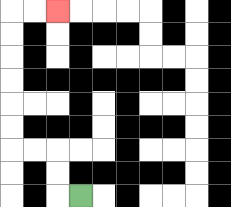{'start': '[3, 8]', 'end': '[2, 0]', 'path_directions': 'L,U,U,L,L,U,U,U,U,U,U,R,R', 'path_coordinates': '[[3, 8], [2, 8], [2, 7], [2, 6], [1, 6], [0, 6], [0, 5], [0, 4], [0, 3], [0, 2], [0, 1], [0, 0], [1, 0], [2, 0]]'}